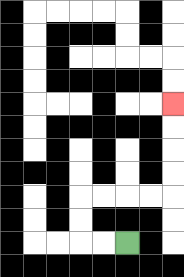{'start': '[5, 10]', 'end': '[7, 4]', 'path_directions': 'L,L,U,U,R,R,R,R,U,U,U,U', 'path_coordinates': '[[5, 10], [4, 10], [3, 10], [3, 9], [3, 8], [4, 8], [5, 8], [6, 8], [7, 8], [7, 7], [7, 6], [7, 5], [7, 4]]'}